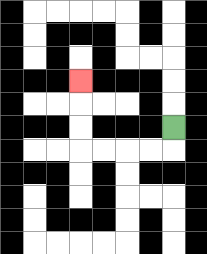{'start': '[7, 5]', 'end': '[3, 3]', 'path_directions': 'D,L,L,L,L,U,U,U', 'path_coordinates': '[[7, 5], [7, 6], [6, 6], [5, 6], [4, 6], [3, 6], [3, 5], [3, 4], [3, 3]]'}